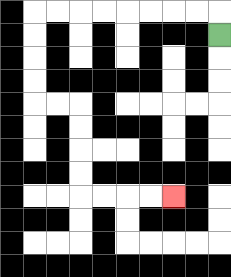{'start': '[9, 1]', 'end': '[7, 8]', 'path_directions': 'U,L,L,L,L,L,L,L,L,D,D,D,D,R,R,D,D,D,D,R,R,R,R', 'path_coordinates': '[[9, 1], [9, 0], [8, 0], [7, 0], [6, 0], [5, 0], [4, 0], [3, 0], [2, 0], [1, 0], [1, 1], [1, 2], [1, 3], [1, 4], [2, 4], [3, 4], [3, 5], [3, 6], [3, 7], [3, 8], [4, 8], [5, 8], [6, 8], [7, 8]]'}